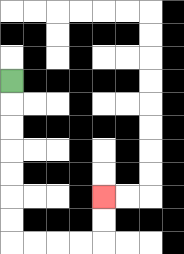{'start': '[0, 3]', 'end': '[4, 8]', 'path_directions': 'D,D,D,D,D,D,D,R,R,R,R,U,U', 'path_coordinates': '[[0, 3], [0, 4], [0, 5], [0, 6], [0, 7], [0, 8], [0, 9], [0, 10], [1, 10], [2, 10], [3, 10], [4, 10], [4, 9], [4, 8]]'}